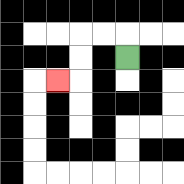{'start': '[5, 2]', 'end': '[2, 3]', 'path_directions': 'U,L,L,D,D,L', 'path_coordinates': '[[5, 2], [5, 1], [4, 1], [3, 1], [3, 2], [3, 3], [2, 3]]'}